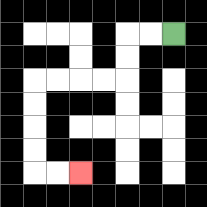{'start': '[7, 1]', 'end': '[3, 7]', 'path_directions': 'L,L,D,D,L,L,L,L,D,D,D,D,R,R', 'path_coordinates': '[[7, 1], [6, 1], [5, 1], [5, 2], [5, 3], [4, 3], [3, 3], [2, 3], [1, 3], [1, 4], [1, 5], [1, 6], [1, 7], [2, 7], [3, 7]]'}